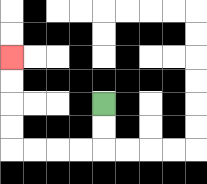{'start': '[4, 4]', 'end': '[0, 2]', 'path_directions': 'D,D,L,L,L,L,U,U,U,U', 'path_coordinates': '[[4, 4], [4, 5], [4, 6], [3, 6], [2, 6], [1, 6], [0, 6], [0, 5], [0, 4], [0, 3], [0, 2]]'}